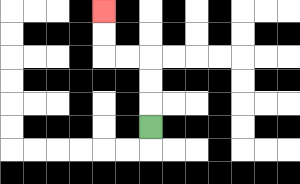{'start': '[6, 5]', 'end': '[4, 0]', 'path_directions': 'U,U,U,L,L,U,U', 'path_coordinates': '[[6, 5], [6, 4], [6, 3], [6, 2], [5, 2], [4, 2], [4, 1], [4, 0]]'}